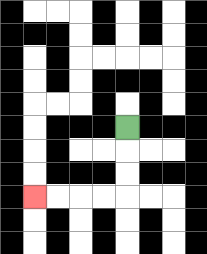{'start': '[5, 5]', 'end': '[1, 8]', 'path_directions': 'D,D,D,L,L,L,L', 'path_coordinates': '[[5, 5], [5, 6], [5, 7], [5, 8], [4, 8], [3, 8], [2, 8], [1, 8]]'}